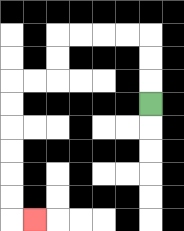{'start': '[6, 4]', 'end': '[1, 9]', 'path_directions': 'U,U,U,L,L,L,L,D,D,L,L,D,D,D,D,D,D,R', 'path_coordinates': '[[6, 4], [6, 3], [6, 2], [6, 1], [5, 1], [4, 1], [3, 1], [2, 1], [2, 2], [2, 3], [1, 3], [0, 3], [0, 4], [0, 5], [0, 6], [0, 7], [0, 8], [0, 9], [1, 9]]'}